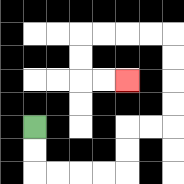{'start': '[1, 5]', 'end': '[5, 3]', 'path_directions': 'D,D,R,R,R,R,U,U,R,R,U,U,U,U,L,L,L,L,D,D,R,R', 'path_coordinates': '[[1, 5], [1, 6], [1, 7], [2, 7], [3, 7], [4, 7], [5, 7], [5, 6], [5, 5], [6, 5], [7, 5], [7, 4], [7, 3], [7, 2], [7, 1], [6, 1], [5, 1], [4, 1], [3, 1], [3, 2], [3, 3], [4, 3], [5, 3]]'}